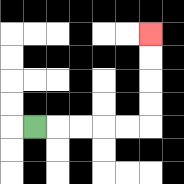{'start': '[1, 5]', 'end': '[6, 1]', 'path_directions': 'R,R,R,R,R,U,U,U,U', 'path_coordinates': '[[1, 5], [2, 5], [3, 5], [4, 5], [5, 5], [6, 5], [6, 4], [6, 3], [6, 2], [6, 1]]'}